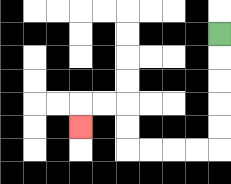{'start': '[9, 1]', 'end': '[3, 5]', 'path_directions': 'D,D,D,D,D,L,L,L,L,U,U,L,L,D', 'path_coordinates': '[[9, 1], [9, 2], [9, 3], [9, 4], [9, 5], [9, 6], [8, 6], [7, 6], [6, 6], [5, 6], [5, 5], [5, 4], [4, 4], [3, 4], [3, 5]]'}